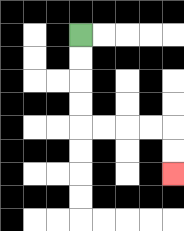{'start': '[3, 1]', 'end': '[7, 7]', 'path_directions': 'D,D,D,D,R,R,R,R,D,D', 'path_coordinates': '[[3, 1], [3, 2], [3, 3], [3, 4], [3, 5], [4, 5], [5, 5], [6, 5], [7, 5], [7, 6], [7, 7]]'}